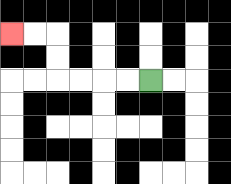{'start': '[6, 3]', 'end': '[0, 1]', 'path_directions': 'L,L,L,L,U,U,L,L', 'path_coordinates': '[[6, 3], [5, 3], [4, 3], [3, 3], [2, 3], [2, 2], [2, 1], [1, 1], [0, 1]]'}